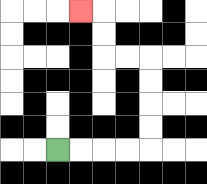{'start': '[2, 6]', 'end': '[3, 0]', 'path_directions': 'R,R,R,R,U,U,U,U,L,L,U,U,L', 'path_coordinates': '[[2, 6], [3, 6], [4, 6], [5, 6], [6, 6], [6, 5], [6, 4], [6, 3], [6, 2], [5, 2], [4, 2], [4, 1], [4, 0], [3, 0]]'}